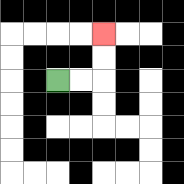{'start': '[2, 3]', 'end': '[4, 1]', 'path_directions': 'R,R,U,U', 'path_coordinates': '[[2, 3], [3, 3], [4, 3], [4, 2], [4, 1]]'}